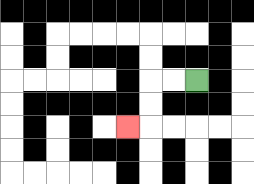{'start': '[8, 3]', 'end': '[5, 5]', 'path_directions': 'L,L,D,D,L', 'path_coordinates': '[[8, 3], [7, 3], [6, 3], [6, 4], [6, 5], [5, 5]]'}